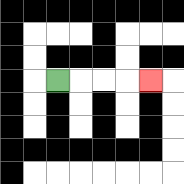{'start': '[2, 3]', 'end': '[6, 3]', 'path_directions': 'R,R,R,R', 'path_coordinates': '[[2, 3], [3, 3], [4, 3], [5, 3], [6, 3]]'}